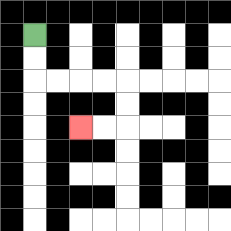{'start': '[1, 1]', 'end': '[3, 5]', 'path_directions': 'D,D,R,R,R,R,D,D,L,L', 'path_coordinates': '[[1, 1], [1, 2], [1, 3], [2, 3], [3, 3], [4, 3], [5, 3], [5, 4], [5, 5], [4, 5], [3, 5]]'}